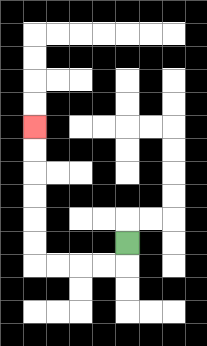{'start': '[5, 10]', 'end': '[1, 5]', 'path_directions': 'D,L,L,L,L,U,U,U,U,U,U', 'path_coordinates': '[[5, 10], [5, 11], [4, 11], [3, 11], [2, 11], [1, 11], [1, 10], [1, 9], [1, 8], [1, 7], [1, 6], [1, 5]]'}